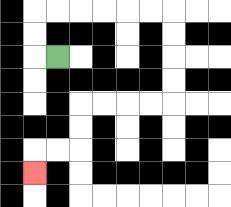{'start': '[2, 2]', 'end': '[1, 7]', 'path_directions': 'L,U,U,R,R,R,R,R,R,D,D,D,D,L,L,L,L,D,D,L,L,D', 'path_coordinates': '[[2, 2], [1, 2], [1, 1], [1, 0], [2, 0], [3, 0], [4, 0], [5, 0], [6, 0], [7, 0], [7, 1], [7, 2], [7, 3], [7, 4], [6, 4], [5, 4], [4, 4], [3, 4], [3, 5], [3, 6], [2, 6], [1, 6], [1, 7]]'}